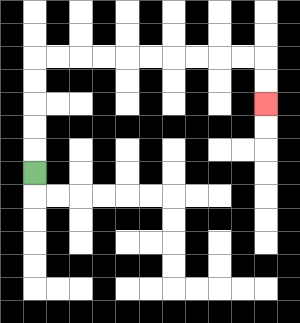{'start': '[1, 7]', 'end': '[11, 4]', 'path_directions': 'U,U,U,U,U,R,R,R,R,R,R,R,R,R,R,D,D', 'path_coordinates': '[[1, 7], [1, 6], [1, 5], [1, 4], [1, 3], [1, 2], [2, 2], [3, 2], [4, 2], [5, 2], [6, 2], [7, 2], [8, 2], [9, 2], [10, 2], [11, 2], [11, 3], [11, 4]]'}